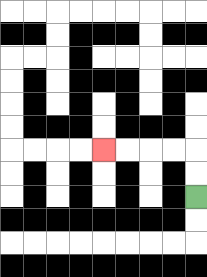{'start': '[8, 8]', 'end': '[4, 6]', 'path_directions': 'U,U,L,L,L,L', 'path_coordinates': '[[8, 8], [8, 7], [8, 6], [7, 6], [6, 6], [5, 6], [4, 6]]'}